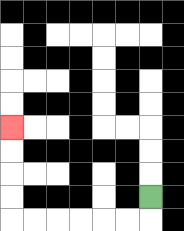{'start': '[6, 8]', 'end': '[0, 5]', 'path_directions': 'D,L,L,L,L,L,L,U,U,U,U', 'path_coordinates': '[[6, 8], [6, 9], [5, 9], [4, 9], [3, 9], [2, 9], [1, 9], [0, 9], [0, 8], [0, 7], [0, 6], [0, 5]]'}